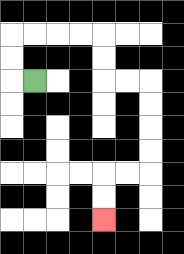{'start': '[1, 3]', 'end': '[4, 9]', 'path_directions': 'L,U,U,R,R,R,R,D,D,R,R,D,D,D,D,L,L,D,D', 'path_coordinates': '[[1, 3], [0, 3], [0, 2], [0, 1], [1, 1], [2, 1], [3, 1], [4, 1], [4, 2], [4, 3], [5, 3], [6, 3], [6, 4], [6, 5], [6, 6], [6, 7], [5, 7], [4, 7], [4, 8], [4, 9]]'}